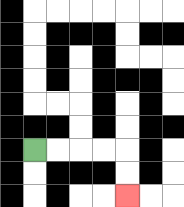{'start': '[1, 6]', 'end': '[5, 8]', 'path_directions': 'R,R,R,R,D,D', 'path_coordinates': '[[1, 6], [2, 6], [3, 6], [4, 6], [5, 6], [5, 7], [5, 8]]'}